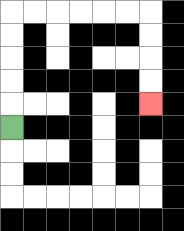{'start': '[0, 5]', 'end': '[6, 4]', 'path_directions': 'U,U,U,U,U,R,R,R,R,R,R,D,D,D,D', 'path_coordinates': '[[0, 5], [0, 4], [0, 3], [0, 2], [0, 1], [0, 0], [1, 0], [2, 0], [3, 0], [4, 0], [5, 0], [6, 0], [6, 1], [6, 2], [6, 3], [6, 4]]'}